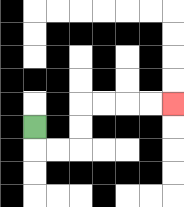{'start': '[1, 5]', 'end': '[7, 4]', 'path_directions': 'D,R,R,U,U,R,R,R,R', 'path_coordinates': '[[1, 5], [1, 6], [2, 6], [3, 6], [3, 5], [3, 4], [4, 4], [5, 4], [6, 4], [7, 4]]'}